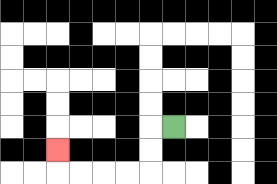{'start': '[7, 5]', 'end': '[2, 6]', 'path_directions': 'L,D,D,L,L,L,L,U', 'path_coordinates': '[[7, 5], [6, 5], [6, 6], [6, 7], [5, 7], [4, 7], [3, 7], [2, 7], [2, 6]]'}